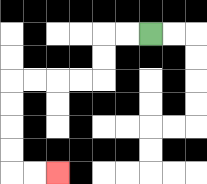{'start': '[6, 1]', 'end': '[2, 7]', 'path_directions': 'L,L,D,D,L,L,L,L,D,D,D,D,R,R', 'path_coordinates': '[[6, 1], [5, 1], [4, 1], [4, 2], [4, 3], [3, 3], [2, 3], [1, 3], [0, 3], [0, 4], [0, 5], [0, 6], [0, 7], [1, 7], [2, 7]]'}